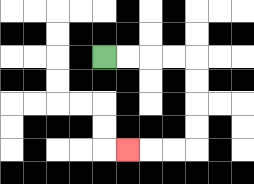{'start': '[4, 2]', 'end': '[5, 6]', 'path_directions': 'R,R,R,R,D,D,D,D,L,L,L', 'path_coordinates': '[[4, 2], [5, 2], [6, 2], [7, 2], [8, 2], [8, 3], [8, 4], [8, 5], [8, 6], [7, 6], [6, 6], [5, 6]]'}